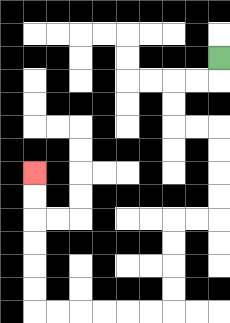{'start': '[9, 2]', 'end': '[1, 7]', 'path_directions': 'D,L,L,D,D,R,R,D,D,D,D,L,L,D,D,D,D,L,L,L,L,L,L,U,U,U,U,U,U', 'path_coordinates': '[[9, 2], [9, 3], [8, 3], [7, 3], [7, 4], [7, 5], [8, 5], [9, 5], [9, 6], [9, 7], [9, 8], [9, 9], [8, 9], [7, 9], [7, 10], [7, 11], [7, 12], [7, 13], [6, 13], [5, 13], [4, 13], [3, 13], [2, 13], [1, 13], [1, 12], [1, 11], [1, 10], [1, 9], [1, 8], [1, 7]]'}